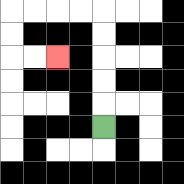{'start': '[4, 5]', 'end': '[2, 2]', 'path_directions': 'U,U,U,U,U,L,L,L,L,D,D,R,R', 'path_coordinates': '[[4, 5], [4, 4], [4, 3], [4, 2], [4, 1], [4, 0], [3, 0], [2, 0], [1, 0], [0, 0], [0, 1], [0, 2], [1, 2], [2, 2]]'}